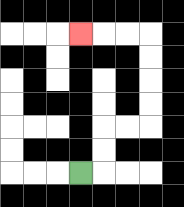{'start': '[3, 7]', 'end': '[3, 1]', 'path_directions': 'R,U,U,R,R,U,U,U,U,L,L,L', 'path_coordinates': '[[3, 7], [4, 7], [4, 6], [4, 5], [5, 5], [6, 5], [6, 4], [6, 3], [6, 2], [6, 1], [5, 1], [4, 1], [3, 1]]'}